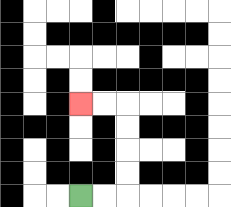{'start': '[3, 8]', 'end': '[3, 4]', 'path_directions': 'R,R,U,U,U,U,L,L', 'path_coordinates': '[[3, 8], [4, 8], [5, 8], [5, 7], [5, 6], [5, 5], [5, 4], [4, 4], [3, 4]]'}